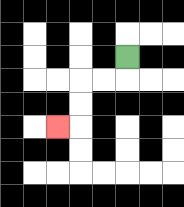{'start': '[5, 2]', 'end': '[2, 5]', 'path_directions': 'D,L,L,D,D,L', 'path_coordinates': '[[5, 2], [5, 3], [4, 3], [3, 3], [3, 4], [3, 5], [2, 5]]'}